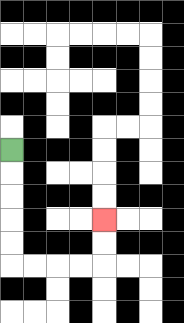{'start': '[0, 6]', 'end': '[4, 9]', 'path_directions': 'D,D,D,D,D,R,R,R,R,U,U', 'path_coordinates': '[[0, 6], [0, 7], [0, 8], [0, 9], [0, 10], [0, 11], [1, 11], [2, 11], [3, 11], [4, 11], [4, 10], [4, 9]]'}